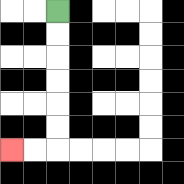{'start': '[2, 0]', 'end': '[0, 6]', 'path_directions': 'D,D,D,D,D,D,L,L', 'path_coordinates': '[[2, 0], [2, 1], [2, 2], [2, 3], [2, 4], [2, 5], [2, 6], [1, 6], [0, 6]]'}